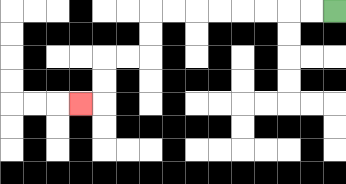{'start': '[14, 0]', 'end': '[3, 4]', 'path_directions': 'L,L,L,L,L,L,L,L,D,D,L,L,D,D,L', 'path_coordinates': '[[14, 0], [13, 0], [12, 0], [11, 0], [10, 0], [9, 0], [8, 0], [7, 0], [6, 0], [6, 1], [6, 2], [5, 2], [4, 2], [4, 3], [4, 4], [3, 4]]'}